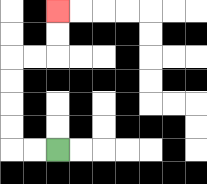{'start': '[2, 6]', 'end': '[2, 0]', 'path_directions': 'L,L,U,U,U,U,R,R,U,U', 'path_coordinates': '[[2, 6], [1, 6], [0, 6], [0, 5], [0, 4], [0, 3], [0, 2], [1, 2], [2, 2], [2, 1], [2, 0]]'}